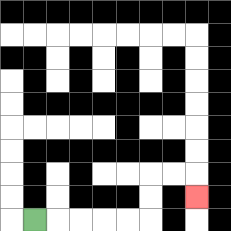{'start': '[1, 9]', 'end': '[8, 8]', 'path_directions': 'R,R,R,R,R,U,U,R,R,D', 'path_coordinates': '[[1, 9], [2, 9], [3, 9], [4, 9], [5, 9], [6, 9], [6, 8], [6, 7], [7, 7], [8, 7], [8, 8]]'}